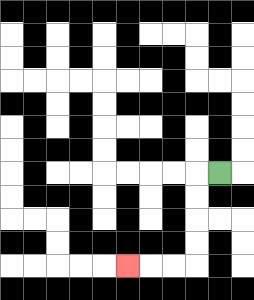{'start': '[9, 7]', 'end': '[5, 11]', 'path_directions': 'L,D,D,D,D,L,L,L', 'path_coordinates': '[[9, 7], [8, 7], [8, 8], [8, 9], [8, 10], [8, 11], [7, 11], [6, 11], [5, 11]]'}